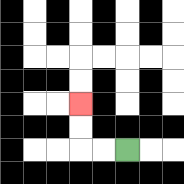{'start': '[5, 6]', 'end': '[3, 4]', 'path_directions': 'L,L,U,U', 'path_coordinates': '[[5, 6], [4, 6], [3, 6], [3, 5], [3, 4]]'}